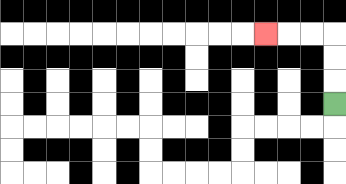{'start': '[14, 4]', 'end': '[11, 1]', 'path_directions': 'U,U,U,L,L,L', 'path_coordinates': '[[14, 4], [14, 3], [14, 2], [14, 1], [13, 1], [12, 1], [11, 1]]'}